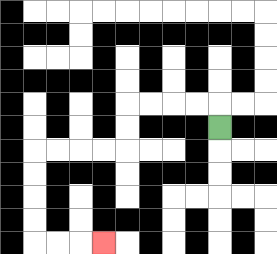{'start': '[9, 5]', 'end': '[4, 10]', 'path_directions': 'U,L,L,L,L,D,D,L,L,L,L,D,D,D,D,R,R,R', 'path_coordinates': '[[9, 5], [9, 4], [8, 4], [7, 4], [6, 4], [5, 4], [5, 5], [5, 6], [4, 6], [3, 6], [2, 6], [1, 6], [1, 7], [1, 8], [1, 9], [1, 10], [2, 10], [3, 10], [4, 10]]'}